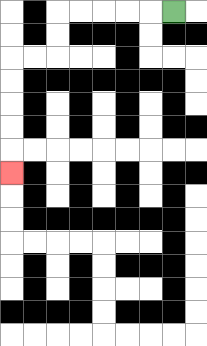{'start': '[7, 0]', 'end': '[0, 7]', 'path_directions': 'L,L,L,L,L,D,D,L,L,D,D,D,D,D', 'path_coordinates': '[[7, 0], [6, 0], [5, 0], [4, 0], [3, 0], [2, 0], [2, 1], [2, 2], [1, 2], [0, 2], [0, 3], [0, 4], [0, 5], [0, 6], [0, 7]]'}